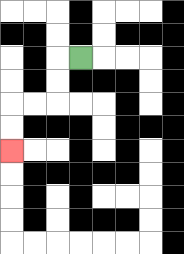{'start': '[3, 2]', 'end': '[0, 6]', 'path_directions': 'L,D,D,L,L,D,D', 'path_coordinates': '[[3, 2], [2, 2], [2, 3], [2, 4], [1, 4], [0, 4], [0, 5], [0, 6]]'}